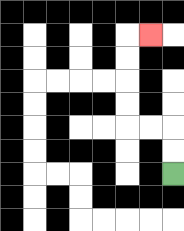{'start': '[7, 7]', 'end': '[6, 1]', 'path_directions': 'U,U,L,L,U,U,U,U,R', 'path_coordinates': '[[7, 7], [7, 6], [7, 5], [6, 5], [5, 5], [5, 4], [5, 3], [5, 2], [5, 1], [6, 1]]'}